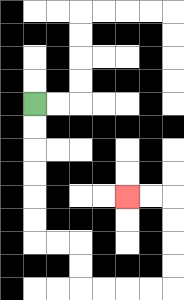{'start': '[1, 4]', 'end': '[5, 8]', 'path_directions': 'D,D,D,D,D,D,R,R,D,D,R,R,R,R,U,U,U,U,L,L', 'path_coordinates': '[[1, 4], [1, 5], [1, 6], [1, 7], [1, 8], [1, 9], [1, 10], [2, 10], [3, 10], [3, 11], [3, 12], [4, 12], [5, 12], [6, 12], [7, 12], [7, 11], [7, 10], [7, 9], [7, 8], [6, 8], [5, 8]]'}